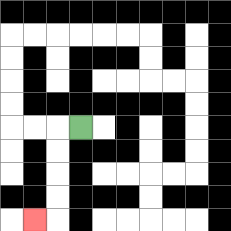{'start': '[3, 5]', 'end': '[1, 9]', 'path_directions': 'L,D,D,D,D,L', 'path_coordinates': '[[3, 5], [2, 5], [2, 6], [2, 7], [2, 8], [2, 9], [1, 9]]'}